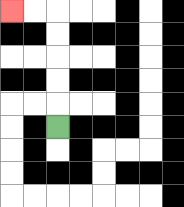{'start': '[2, 5]', 'end': '[0, 0]', 'path_directions': 'U,U,U,U,U,L,L', 'path_coordinates': '[[2, 5], [2, 4], [2, 3], [2, 2], [2, 1], [2, 0], [1, 0], [0, 0]]'}